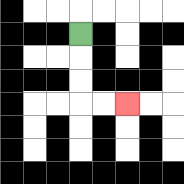{'start': '[3, 1]', 'end': '[5, 4]', 'path_directions': 'D,D,D,R,R', 'path_coordinates': '[[3, 1], [3, 2], [3, 3], [3, 4], [4, 4], [5, 4]]'}